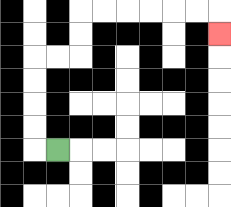{'start': '[2, 6]', 'end': '[9, 1]', 'path_directions': 'L,U,U,U,U,R,R,U,U,R,R,R,R,R,R,D', 'path_coordinates': '[[2, 6], [1, 6], [1, 5], [1, 4], [1, 3], [1, 2], [2, 2], [3, 2], [3, 1], [3, 0], [4, 0], [5, 0], [6, 0], [7, 0], [8, 0], [9, 0], [9, 1]]'}